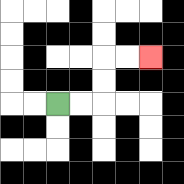{'start': '[2, 4]', 'end': '[6, 2]', 'path_directions': 'R,R,U,U,R,R', 'path_coordinates': '[[2, 4], [3, 4], [4, 4], [4, 3], [4, 2], [5, 2], [6, 2]]'}